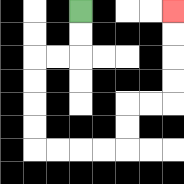{'start': '[3, 0]', 'end': '[7, 0]', 'path_directions': 'D,D,L,L,D,D,D,D,R,R,R,R,U,U,R,R,U,U,U,U', 'path_coordinates': '[[3, 0], [3, 1], [3, 2], [2, 2], [1, 2], [1, 3], [1, 4], [1, 5], [1, 6], [2, 6], [3, 6], [4, 6], [5, 6], [5, 5], [5, 4], [6, 4], [7, 4], [7, 3], [7, 2], [7, 1], [7, 0]]'}